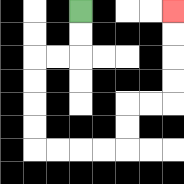{'start': '[3, 0]', 'end': '[7, 0]', 'path_directions': 'D,D,L,L,D,D,D,D,R,R,R,R,U,U,R,R,U,U,U,U', 'path_coordinates': '[[3, 0], [3, 1], [3, 2], [2, 2], [1, 2], [1, 3], [1, 4], [1, 5], [1, 6], [2, 6], [3, 6], [4, 6], [5, 6], [5, 5], [5, 4], [6, 4], [7, 4], [7, 3], [7, 2], [7, 1], [7, 0]]'}